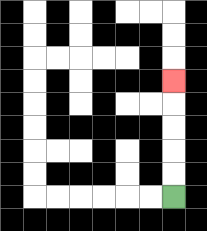{'start': '[7, 8]', 'end': '[7, 3]', 'path_directions': 'U,U,U,U,U', 'path_coordinates': '[[7, 8], [7, 7], [7, 6], [7, 5], [7, 4], [7, 3]]'}